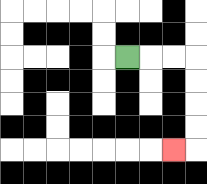{'start': '[5, 2]', 'end': '[7, 6]', 'path_directions': 'R,R,R,D,D,D,D,L', 'path_coordinates': '[[5, 2], [6, 2], [7, 2], [8, 2], [8, 3], [8, 4], [8, 5], [8, 6], [7, 6]]'}